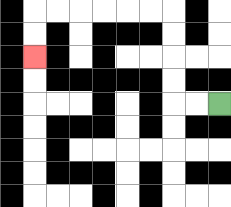{'start': '[9, 4]', 'end': '[1, 2]', 'path_directions': 'L,L,U,U,U,U,L,L,L,L,L,L,D,D', 'path_coordinates': '[[9, 4], [8, 4], [7, 4], [7, 3], [7, 2], [7, 1], [7, 0], [6, 0], [5, 0], [4, 0], [3, 0], [2, 0], [1, 0], [1, 1], [1, 2]]'}